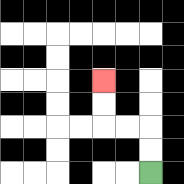{'start': '[6, 7]', 'end': '[4, 3]', 'path_directions': 'U,U,L,L,U,U', 'path_coordinates': '[[6, 7], [6, 6], [6, 5], [5, 5], [4, 5], [4, 4], [4, 3]]'}